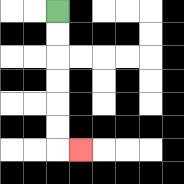{'start': '[2, 0]', 'end': '[3, 6]', 'path_directions': 'D,D,D,D,D,D,R', 'path_coordinates': '[[2, 0], [2, 1], [2, 2], [2, 3], [2, 4], [2, 5], [2, 6], [3, 6]]'}